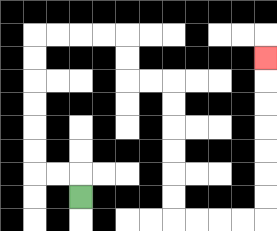{'start': '[3, 8]', 'end': '[11, 2]', 'path_directions': 'U,L,L,U,U,U,U,U,U,R,R,R,R,D,D,R,R,D,D,D,D,D,D,R,R,R,R,U,U,U,U,U,U,U', 'path_coordinates': '[[3, 8], [3, 7], [2, 7], [1, 7], [1, 6], [1, 5], [1, 4], [1, 3], [1, 2], [1, 1], [2, 1], [3, 1], [4, 1], [5, 1], [5, 2], [5, 3], [6, 3], [7, 3], [7, 4], [7, 5], [7, 6], [7, 7], [7, 8], [7, 9], [8, 9], [9, 9], [10, 9], [11, 9], [11, 8], [11, 7], [11, 6], [11, 5], [11, 4], [11, 3], [11, 2]]'}